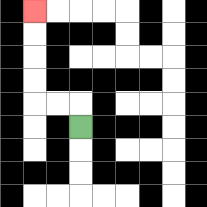{'start': '[3, 5]', 'end': '[1, 0]', 'path_directions': 'U,L,L,U,U,U,U', 'path_coordinates': '[[3, 5], [3, 4], [2, 4], [1, 4], [1, 3], [1, 2], [1, 1], [1, 0]]'}